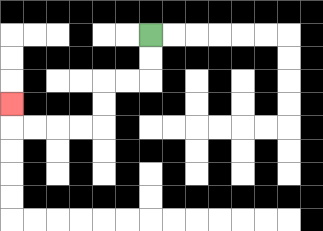{'start': '[6, 1]', 'end': '[0, 4]', 'path_directions': 'D,D,L,L,D,D,L,L,L,L,U', 'path_coordinates': '[[6, 1], [6, 2], [6, 3], [5, 3], [4, 3], [4, 4], [4, 5], [3, 5], [2, 5], [1, 5], [0, 5], [0, 4]]'}